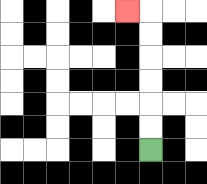{'start': '[6, 6]', 'end': '[5, 0]', 'path_directions': 'U,U,U,U,U,U,L', 'path_coordinates': '[[6, 6], [6, 5], [6, 4], [6, 3], [6, 2], [6, 1], [6, 0], [5, 0]]'}